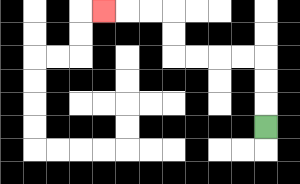{'start': '[11, 5]', 'end': '[4, 0]', 'path_directions': 'U,U,U,L,L,L,L,U,U,L,L,L', 'path_coordinates': '[[11, 5], [11, 4], [11, 3], [11, 2], [10, 2], [9, 2], [8, 2], [7, 2], [7, 1], [7, 0], [6, 0], [5, 0], [4, 0]]'}